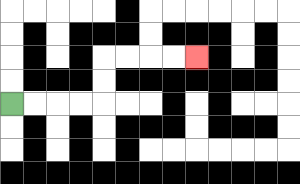{'start': '[0, 4]', 'end': '[8, 2]', 'path_directions': 'R,R,R,R,U,U,R,R,R,R', 'path_coordinates': '[[0, 4], [1, 4], [2, 4], [3, 4], [4, 4], [4, 3], [4, 2], [5, 2], [6, 2], [7, 2], [8, 2]]'}